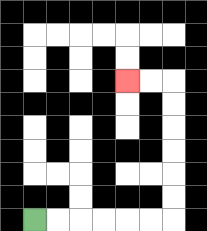{'start': '[1, 9]', 'end': '[5, 3]', 'path_directions': 'R,R,R,R,R,R,U,U,U,U,U,U,L,L', 'path_coordinates': '[[1, 9], [2, 9], [3, 9], [4, 9], [5, 9], [6, 9], [7, 9], [7, 8], [7, 7], [7, 6], [7, 5], [7, 4], [7, 3], [6, 3], [5, 3]]'}